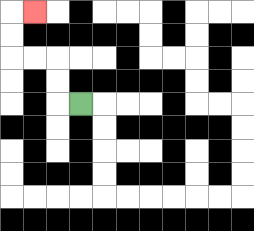{'start': '[3, 4]', 'end': '[1, 0]', 'path_directions': 'L,U,U,L,L,U,U,R', 'path_coordinates': '[[3, 4], [2, 4], [2, 3], [2, 2], [1, 2], [0, 2], [0, 1], [0, 0], [1, 0]]'}